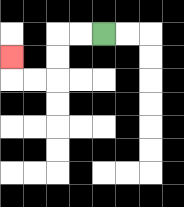{'start': '[4, 1]', 'end': '[0, 2]', 'path_directions': 'L,L,D,D,L,L,U', 'path_coordinates': '[[4, 1], [3, 1], [2, 1], [2, 2], [2, 3], [1, 3], [0, 3], [0, 2]]'}